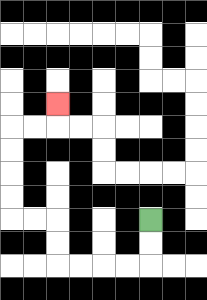{'start': '[6, 9]', 'end': '[2, 4]', 'path_directions': 'D,D,L,L,L,L,U,U,L,L,U,U,U,U,R,R,U', 'path_coordinates': '[[6, 9], [6, 10], [6, 11], [5, 11], [4, 11], [3, 11], [2, 11], [2, 10], [2, 9], [1, 9], [0, 9], [0, 8], [0, 7], [0, 6], [0, 5], [1, 5], [2, 5], [2, 4]]'}